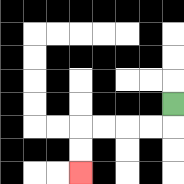{'start': '[7, 4]', 'end': '[3, 7]', 'path_directions': 'D,L,L,L,L,D,D', 'path_coordinates': '[[7, 4], [7, 5], [6, 5], [5, 5], [4, 5], [3, 5], [3, 6], [3, 7]]'}